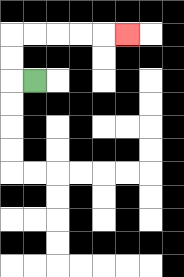{'start': '[1, 3]', 'end': '[5, 1]', 'path_directions': 'L,U,U,R,R,R,R,R', 'path_coordinates': '[[1, 3], [0, 3], [0, 2], [0, 1], [1, 1], [2, 1], [3, 1], [4, 1], [5, 1]]'}